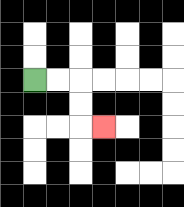{'start': '[1, 3]', 'end': '[4, 5]', 'path_directions': 'R,R,D,D,R', 'path_coordinates': '[[1, 3], [2, 3], [3, 3], [3, 4], [3, 5], [4, 5]]'}